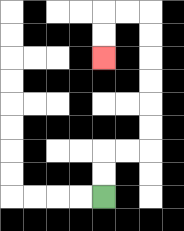{'start': '[4, 8]', 'end': '[4, 2]', 'path_directions': 'U,U,R,R,U,U,U,U,U,U,L,L,D,D', 'path_coordinates': '[[4, 8], [4, 7], [4, 6], [5, 6], [6, 6], [6, 5], [6, 4], [6, 3], [6, 2], [6, 1], [6, 0], [5, 0], [4, 0], [4, 1], [4, 2]]'}